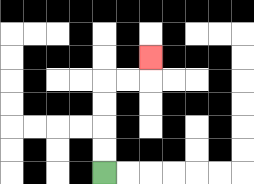{'start': '[4, 7]', 'end': '[6, 2]', 'path_directions': 'U,U,U,U,R,R,U', 'path_coordinates': '[[4, 7], [4, 6], [4, 5], [4, 4], [4, 3], [5, 3], [6, 3], [6, 2]]'}